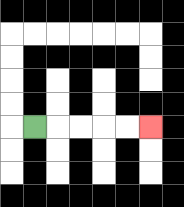{'start': '[1, 5]', 'end': '[6, 5]', 'path_directions': 'R,R,R,R,R', 'path_coordinates': '[[1, 5], [2, 5], [3, 5], [4, 5], [5, 5], [6, 5]]'}